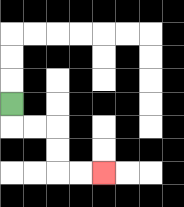{'start': '[0, 4]', 'end': '[4, 7]', 'path_directions': 'D,R,R,D,D,R,R', 'path_coordinates': '[[0, 4], [0, 5], [1, 5], [2, 5], [2, 6], [2, 7], [3, 7], [4, 7]]'}